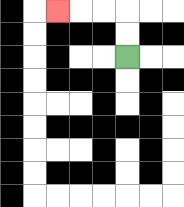{'start': '[5, 2]', 'end': '[2, 0]', 'path_directions': 'U,U,L,L,L', 'path_coordinates': '[[5, 2], [5, 1], [5, 0], [4, 0], [3, 0], [2, 0]]'}